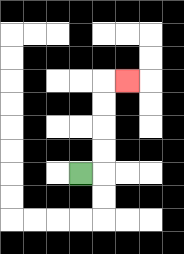{'start': '[3, 7]', 'end': '[5, 3]', 'path_directions': 'R,U,U,U,U,R', 'path_coordinates': '[[3, 7], [4, 7], [4, 6], [4, 5], [4, 4], [4, 3], [5, 3]]'}